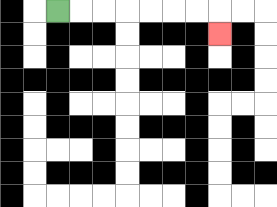{'start': '[2, 0]', 'end': '[9, 1]', 'path_directions': 'R,R,R,R,R,R,R,D', 'path_coordinates': '[[2, 0], [3, 0], [4, 0], [5, 0], [6, 0], [7, 0], [8, 0], [9, 0], [9, 1]]'}